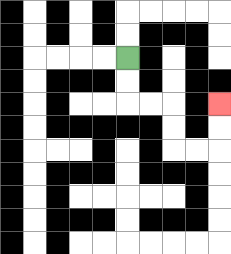{'start': '[5, 2]', 'end': '[9, 4]', 'path_directions': 'D,D,R,R,D,D,R,R,U,U', 'path_coordinates': '[[5, 2], [5, 3], [5, 4], [6, 4], [7, 4], [7, 5], [7, 6], [8, 6], [9, 6], [9, 5], [9, 4]]'}